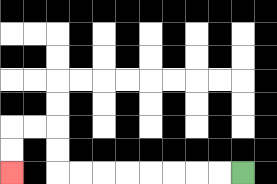{'start': '[10, 7]', 'end': '[0, 7]', 'path_directions': 'L,L,L,L,L,L,L,L,U,U,L,L,D,D', 'path_coordinates': '[[10, 7], [9, 7], [8, 7], [7, 7], [6, 7], [5, 7], [4, 7], [3, 7], [2, 7], [2, 6], [2, 5], [1, 5], [0, 5], [0, 6], [0, 7]]'}